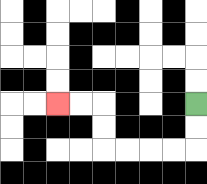{'start': '[8, 4]', 'end': '[2, 4]', 'path_directions': 'D,D,L,L,L,L,U,U,L,L', 'path_coordinates': '[[8, 4], [8, 5], [8, 6], [7, 6], [6, 6], [5, 6], [4, 6], [4, 5], [4, 4], [3, 4], [2, 4]]'}